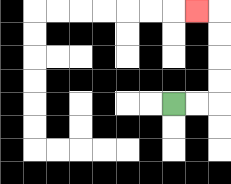{'start': '[7, 4]', 'end': '[8, 0]', 'path_directions': 'R,R,U,U,U,U,L', 'path_coordinates': '[[7, 4], [8, 4], [9, 4], [9, 3], [9, 2], [9, 1], [9, 0], [8, 0]]'}